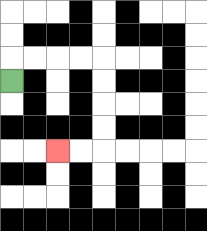{'start': '[0, 3]', 'end': '[2, 6]', 'path_directions': 'U,R,R,R,R,D,D,D,D,L,L', 'path_coordinates': '[[0, 3], [0, 2], [1, 2], [2, 2], [3, 2], [4, 2], [4, 3], [4, 4], [4, 5], [4, 6], [3, 6], [2, 6]]'}